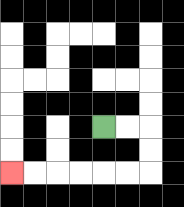{'start': '[4, 5]', 'end': '[0, 7]', 'path_directions': 'R,R,D,D,L,L,L,L,L,L', 'path_coordinates': '[[4, 5], [5, 5], [6, 5], [6, 6], [6, 7], [5, 7], [4, 7], [3, 7], [2, 7], [1, 7], [0, 7]]'}